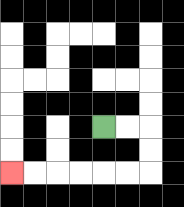{'start': '[4, 5]', 'end': '[0, 7]', 'path_directions': 'R,R,D,D,L,L,L,L,L,L', 'path_coordinates': '[[4, 5], [5, 5], [6, 5], [6, 6], [6, 7], [5, 7], [4, 7], [3, 7], [2, 7], [1, 7], [0, 7]]'}